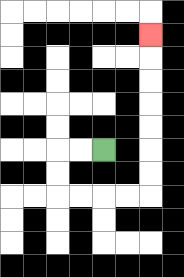{'start': '[4, 6]', 'end': '[6, 1]', 'path_directions': 'L,L,D,D,R,R,R,R,U,U,U,U,U,U,U', 'path_coordinates': '[[4, 6], [3, 6], [2, 6], [2, 7], [2, 8], [3, 8], [4, 8], [5, 8], [6, 8], [6, 7], [6, 6], [6, 5], [6, 4], [6, 3], [6, 2], [6, 1]]'}